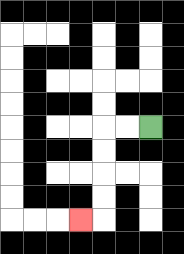{'start': '[6, 5]', 'end': '[3, 9]', 'path_directions': 'L,L,D,D,D,D,L', 'path_coordinates': '[[6, 5], [5, 5], [4, 5], [4, 6], [4, 7], [4, 8], [4, 9], [3, 9]]'}